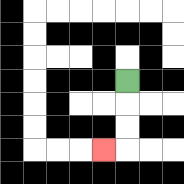{'start': '[5, 3]', 'end': '[4, 6]', 'path_directions': 'D,D,D,L', 'path_coordinates': '[[5, 3], [5, 4], [5, 5], [5, 6], [4, 6]]'}